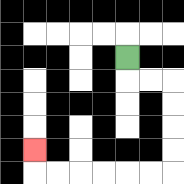{'start': '[5, 2]', 'end': '[1, 6]', 'path_directions': 'D,R,R,D,D,D,D,L,L,L,L,L,L,U', 'path_coordinates': '[[5, 2], [5, 3], [6, 3], [7, 3], [7, 4], [7, 5], [7, 6], [7, 7], [6, 7], [5, 7], [4, 7], [3, 7], [2, 7], [1, 7], [1, 6]]'}